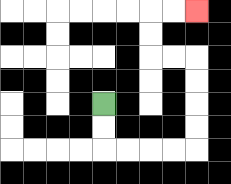{'start': '[4, 4]', 'end': '[8, 0]', 'path_directions': 'D,D,R,R,R,R,U,U,U,U,L,L,U,U,R,R', 'path_coordinates': '[[4, 4], [4, 5], [4, 6], [5, 6], [6, 6], [7, 6], [8, 6], [8, 5], [8, 4], [8, 3], [8, 2], [7, 2], [6, 2], [6, 1], [6, 0], [7, 0], [8, 0]]'}